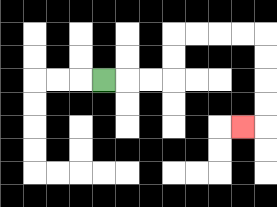{'start': '[4, 3]', 'end': '[10, 5]', 'path_directions': 'R,R,R,U,U,R,R,R,R,D,D,D,D,L', 'path_coordinates': '[[4, 3], [5, 3], [6, 3], [7, 3], [7, 2], [7, 1], [8, 1], [9, 1], [10, 1], [11, 1], [11, 2], [11, 3], [11, 4], [11, 5], [10, 5]]'}